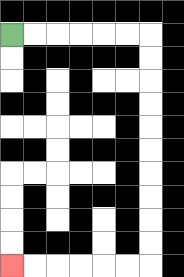{'start': '[0, 1]', 'end': '[0, 11]', 'path_directions': 'R,R,R,R,R,R,D,D,D,D,D,D,D,D,D,D,L,L,L,L,L,L', 'path_coordinates': '[[0, 1], [1, 1], [2, 1], [3, 1], [4, 1], [5, 1], [6, 1], [6, 2], [6, 3], [6, 4], [6, 5], [6, 6], [6, 7], [6, 8], [6, 9], [6, 10], [6, 11], [5, 11], [4, 11], [3, 11], [2, 11], [1, 11], [0, 11]]'}